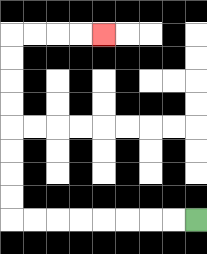{'start': '[8, 9]', 'end': '[4, 1]', 'path_directions': 'L,L,L,L,L,L,L,L,U,U,U,U,U,U,U,U,R,R,R,R', 'path_coordinates': '[[8, 9], [7, 9], [6, 9], [5, 9], [4, 9], [3, 9], [2, 9], [1, 9], [0, 9], [0, 8], [0, 7], [0, 6], [0, 5], [0, 4], [0, 3], [0, 2], [0, 1], [1, 1], [2, 1], [3, 1], [4, 1]]'}